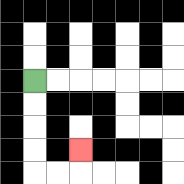{'start': '[1, 3]', 'end': '[3, 6]', 'path_directions': 'D,D,D,D,R,R,U', 'path_coordinates': '[[1, 3], [1, 4], [1, 5], [1, 6], [1, 7], [2, 7], [3, 7], [3, 6]]'}